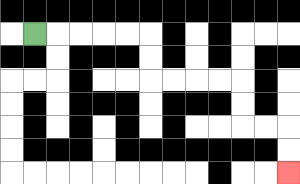{'start': '[1, 1]', 'end': '[12, 7]', 'path_directions': 'R,R,R,R,R,D,D,R,R,R,R,D,D,R,R,D,D', 'path_coordinates': '[[1, 1], [2, 1], [3, 1], [4, 1], [5, 1], [6, 1], [6, 2], [6, 3], [7, 3], [8, 3], [9, 3], [10, 3], [10, 4], [10, 5], [11, 5], [12, 5], [12, 6], [12, 7]]'}